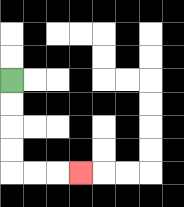{'start': '[0, 3]', 'end': '[3, 7]', 'path_directions': 'D,D,D,D,R,R,R', 'path_coordinates': '[[0, 3], [0, 4], [0, 5], [0, 6], [0, 7], [1, 7], [2, 7], [3, 7]]'}